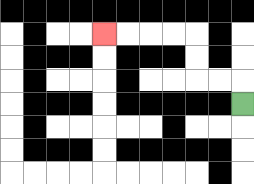{'start': '[10, 4]', 'end': '[4, 1]', 'path_directions': 'U,L,L,U,U,L,L,L,L', 'path_coordinates': '[[10, 4], [10, 3], [9, 3], [8, 3], [8, 2], [8, 1], [7, 1], [6, 1], [5, 1], [4, 1]]'}